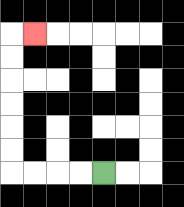{'start': '[4, 7]', 'end': '[1, 1]', 'path_directions': 'L,L,L,L,U,U,U,U,U,U,R', 'path_coordinates': '[[4, 7], [3, 7], [2, 7], [1, 7], [0, 7], [0, 6], [0, 5], [0, 4], [0, 3], [0, 2], [0, 1], [1, 1]]'}